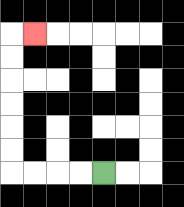{'start': '[4, 7]', 'end': '[1, 1]', 'path_directions': 'L,L,L,L,U,U,U,U,U,U,R', 'path_coordinates': '[[4, 7], [3, 7], [2, 7], [1, 7], [0, 7], [0, 6], [0, 5], [0, 4], [0, 3], [0, 2], [0, 1], [1, 1]]'}